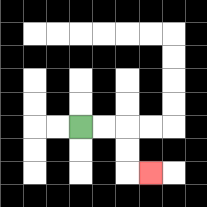{'start': '[3, 5]', 'end': '[6, 7]', 'path_directions': 'R,R,D,D,R', 'path_coordinates': '[[3, 5], [4, 5], [5, 5], [5, 6], [5, 7], [6, 7]]'}